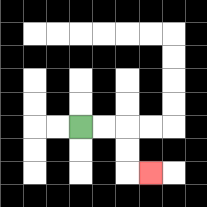{'start': '[3, 5]', 'end': '[6, 7]', 'path_directions': 'R,R,D,D,R', 'path_coordinates': '[[3, 5], [4, 5], [5, 5], [5, 6], [5, 7], [6, 7]]'}